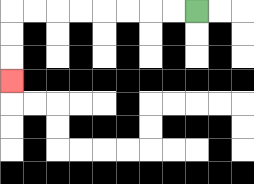{'start': '[8, 0]', 'end': '[0, 3]', 'path_directions': 'L,L,L,L,L,L,L,L,D,D,D', 'path_coordinates': '[[8, 0], [7, 0], [6, 0], [5, 0], [4, 0], [3, 0], [2, 0], [1, 0], [0, 0], [0, 1], [0, 2], [0, 3]]'}